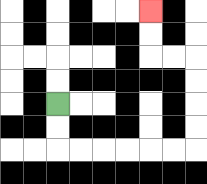{'start': '[2, 4]', 'end': '[6, 0]', 'path_directions': 'D,D,R,R,R,R,R,R,U,U,U,U,L,L,U,U', 'path_coordinates': '[[2, 4], [2, 5], [2, 6], [3, 6], [4, 6], [5, 6], [6, 6], [7, 6], [8, 6], [8, 5], [8, 4], [8, 3], [8, 2], [7, 2], [6, 2], [6, 1], [6, 0]]'}